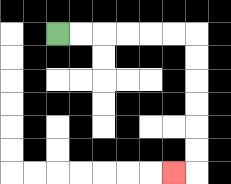{'start': '[2, 1]', 'end': '[7, 7]', 'path_directions': 'R,R,R,R,R,R,D,D,D,D,D,D,L', 'path_coordinates': '[[2, 1], [3, 1], [4, 1], [5, 1], [6, 1], [7, 1], [8, 1], [8, 2], [8, 3], [8, 4], [8, 5], [8, 6], [8, 7], [7, 7]]'}